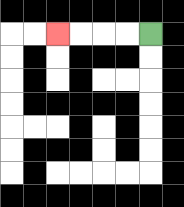{'start': '[6, 1]', 'end': '[2, 1]', 'path_directions': 'L,L,L,L', 'path_coordinates': '[[6, 1], [5, 1], [4, 1], [3, 1], [2, 1]]'}